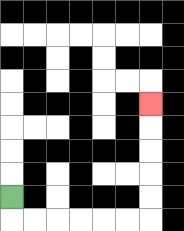{'start': '[0, 8]', 'end': '[6, 4]', 'path_directions': 'D,R,R,R,R,R,R,U,U,U,U,U', 'path_coordinates': '[[0, 8], [0, 9], [1, 9], [2, 9], [3, 9], [4, 9], [5, 9], [6, 9], [6, 8], [6, 7], [6, 6], [6, 5], [6, 4]]'}